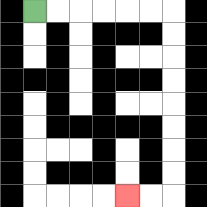{'start': '[1, 0]', 'end': '[5, 8]', 'path_directions': 'R,R,R,R,R,R,D,D,D,D,D,D,D,D,L,L', 'path_coordinates': '[[1, 0], [2, 0], [3, 0], [4, 0], [5, 0], [6, 0], [7, 0], [7, 1], [7, 2], [7, 3], [7, 4], [7, 5], [7, 6], [7, 7], [7, 8], [6, 8], [5, 8]]'}